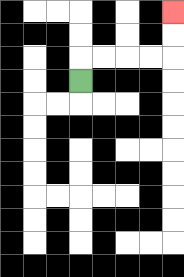{'start': '[3, 3]', 'end': '[7, 0]', 'path_directions': 'U,R,R,R,R,U,U', 'path_coordinates': '[[3, 3], [3, 2], [4, 2], [5, 2], [6, 2], [7, 2], [7, 1], [7, 0]]'}